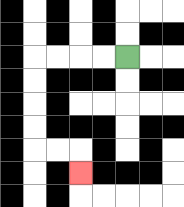{'start': '[5, 2]', 'end': '[3, 7]', 'path_directions': 'L,L,L,L,D,D,D,D,R,R,D', 'path_coordinates': '[[5, 2], [4, 2], [3, 2], [2, 2], [1, 2], [1, 3], [1, 4], [1, 5], [1, 6], [2, 6], [3, 6], [3, 7]]'}